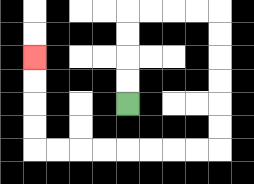{'start': '[5, 4]', 'end': '[1, 2]', 'path_directions': 'U,U,U,U,R,R,R,R,D,D,D,D,D,D,L,L,L,L,L,L,L,L,U,U,U,U', 'path_coordinates': '[[5, 4], [5, 3], [5, 2], [5, 1], [5, 0], [6, 0], [7, 0], [8, 0], [9, 0], [9, 1], [9, 2], [9, 3], [9, 4], [9, 5], [9, 6], [8, 6], [7, 6], [6, 6], [5, 6], [4, 6], [3, 6], [2, 6], [1, 6], [1, 5], [1, 4], [1, 3], [1, 2]]'}